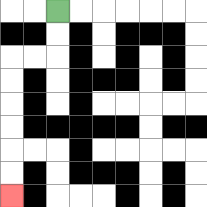{'start': '[2, 0]', 'end': '[0, 8]', 'path_directions': 'D,D,L,L,D,D,D,D,D,D', 'path_coordinates': '[[2, 0], [2, 1], [2, 2], [1, 2], [0, 2], [0, 3], [0, 4], [0, 5], [0, 6], [0, 7], [0, 8]]'}